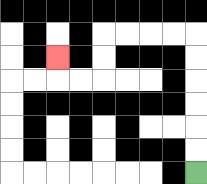{'start': '[8, 7]', 'end': '[2, 2]', 'path_directions': 'U,U,U,U,U,U,L,L,L,L,D,D,L,L,U', 'path_coordinates': '[[8, 7], [8, 6], [8, 5], [8, 4], [8, 3], [8, 2], [8, 1], [7, 1], [6, 1], [5, 1], [4, 1], [4, 2], [4, 3], [3, 3], [2, 3], [2, 2]]'}